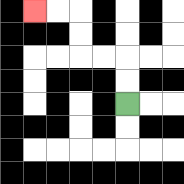{'start': '[5, 4]', 'end': '[1, 0]', 'path_directions': 'U,U,L,L,U,U,L,L', 'path_coordinates': '[[5, 4], [5, 3], [5, 2], [4, 2], [3, 2], [3, 1], [3, 0], [2, 0], [1, 0]]'}